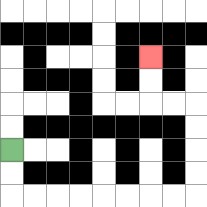{'start': '[0, 6]', 'end': '[6, 2]', 'path_directions': 'D,D,R,R,R,R,R,R,R,R,U,U,U,U,L,L,U,U', 'path_coordinates': '[[0, 6], [0, 7], [0, 8], [1, 8], [2, 8], [3, 8], [4, 8], [5, 8], [6, 8], [7, 8], [8, 8], [8, 7], [8, 6], [8, 5], [8, 4], [7, 4], [6, 4], [6, 3], [6, 2]]'}